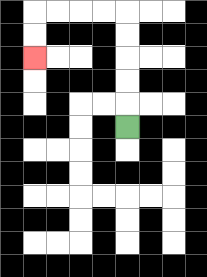{'start': '[5, 5]', 'end': '[1, 2]', 'path_directions': 'U,U,U,U,U,L,L,L,L,D,D', 'path_coordinates': '[[5, 5], [5, 4], [5, 3], [5, 2], [5, 1], [5, 0], [4, 0], [3, 0], [2, 0], [1, 0], [1, 1], [1, 2]]'}